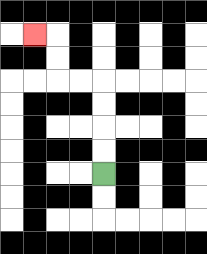{'start': '[4, 7]', 'end': '[1, 1]', 'path_directions': 'U,U,U,U,L,L,U,U,L', 'path_coordinates': '[[4, 7], [4, 6], [4, 5], [4, 4], [4, 3], [3, 3], [2, 3], [2, 2], [2, 1], [1, 1]]'}